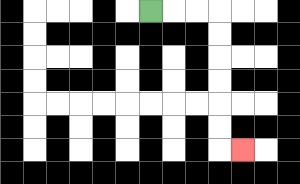{'start': '[6, 0]', 'end': '[10, 6]', 'path_directions': 'R,R,R,D,D,D,D,D,D,R', 'path_coordinates': '[[6, 0], [7, 0], [8, 0], [9, 0], [9, 1], [9, 2], [9, 3], [9, 4], [9, 5], [9, 6], [10, 6]]'}